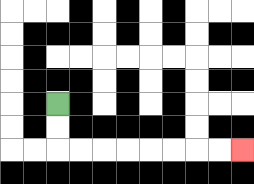{'start': '[2, 4]', 'end': '[10, 6]', 'path_directions': 'D,D,R,R,R,R,R,R,R,R', 'path_coordinates': '[[2, 4], [2, 5], [2, 6], [3, 6], [4, 6], [5, 6], [6, 6], [7, 6], [8, 6], [9, 6], [10, 6]]'}